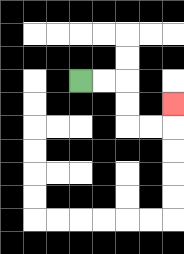{'start': '[3, 3]', 'end': '[7, 4]', 'path_directions': 'R,R,D,D,R,R,U', 'path_coordinates': '[[3, 3], [4, 3], [5, 3], [5, 4], [5, 5], [6, 5], [7, 5], [7, 4]]'}